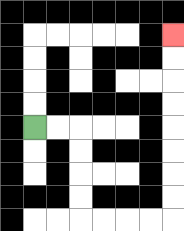{'start': '[1, 5]', 'end': '[7, 1]', 'path_directions': 'R,R,D,D,D,D,R,R,R,R,U,U,U,U,U,U,U,U', 'path_coordinates': '[[1, 5], [2, 5], [3, 5], [3, 6], [3, 7], [3, 8], [3, 9], [4, 9], [5, 9], [6, 9], [7, 9], [7, 8], [7, 7], [7, 6], [7, 5], [7, 4], [7, 3], [7, 2], [7, 1]]'}